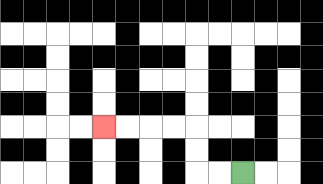{'start': '[10, 7]', 'end': '[4, 5]', 'path_directions': 'L,L,U,U,L,L,L,L', 'path_coordinates': '[[10, 7], [9, 7], [8, 7], [8, 6], [8, 5], [7, 5], [6, 5], [5, 5], [4, 5]]'}